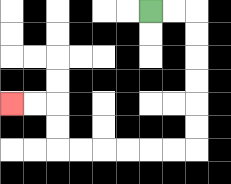{'start': '[6, 0]', 'end': '[0, 4]', 'path_directions': 'R,R,D,D,D,D,D,D,L,L,L,L,L,L,U,U,L,L', 'path_coordinates': '[[6, 0], [7, 0], [8, 0], [8, 1], [8, 2], [8, 3], [8, 4], [8, 5], [8, 6], [7, 6], [6, 6], [5, 6], [4, 6], [3, 6], [2, 6], [2, 5], [2, 4], [1, 4], [0, 4]]'}